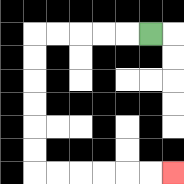{'start': '[6, 1]', 'end': '[7, 7]', 'path_directions': 'L,L,L,L,L,D,D,D,D,D,D,R,R,R,R,R,R', 'path_coordinates': '[[6, 1], [5, 1], [4, 1], [3, 1], [2, 1], [1, 1], [1, 2], [1, 3], [1, 4], [1, 5], [1, 6], [1, 7], [2, 7], [3, 7], [4, 7], [5, 7], [6, 7], [7, 7]]'}